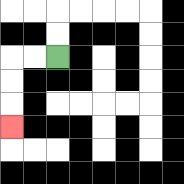{'start': '[2, 2]', 'end': '[0, 5]', 'path_directions': 'L,L,D,D,D', 'path_coordinates': '[[2, 2], [1, 2], [0, 2], [0, 3], [0, 4], [0, 5]]'}